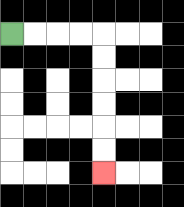{'start': '[0, 1]', 'end': '[4, 7]', 'path_directions': 'R,R,R,R,D,D,D,D,D,D', 'path_coordinates': '[[0, 1], [1, 1], [2, 1], [3, 1], [4, 1], [4, 2], [4, 3], [4, 4], [4, 5], [4, 6], [4, 7]]'}